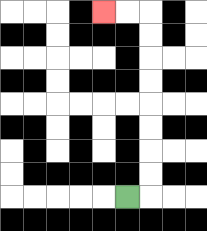{'start': '[5, 8]', 'end': '[4, 0]', 'path_directions': 'R,U,U,U,U,U,U,U,U,L,L', 'path_coordinates': '[[5, 8], [6, 8], [6, 7], [6, 6], [6, 5], [6, 4], [6, 3], [6, 2], [6, 1], [6, 0], [5, 0], [4, 0]]'}